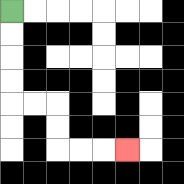{'start': '[0, 0]', 'end': '[5, 6]', 'path_directions': 'D,D,D,D,R,R,D,D,R,R,R', 'path_coordinates': '[[0, 0], [0, 1], [0, 2], [0, 3], [0, 4], [1, 4], [2, 4], [2, 5], [2, 6], [3, 6], [4, 6], [5, 6]]'}